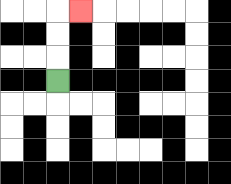{'start': '[2, 3]', 'end': '[3, 0]', 'path_directions': 'U,U,U,R', 'path_coordinates': '[[2, 3], [2, 2], [2, 1], [2, 0], [3, 0]]'}